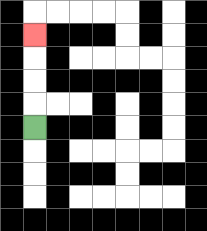{'start': '[1, 5]', 'end': '[1, 1]', 'path_directions': 'U,U,U,U', 'path_coordinates': '[[1, 5], [1, 4], [1, 3], [1, 2], [1, 1]]'}